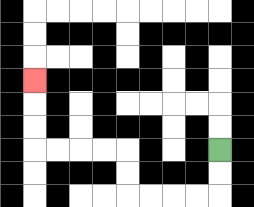{'start': '[9, 6]', 'end': '[1, 3]', 'path_directions': 'D,D,L,L,L,L,U,U,L,L,L,L,U,U,U', 'path_coordinates': '[[9, 6], [9, 7], [9, 8], [8, 8], [7, 8], [6, 8], [5, 8], [5, 7], [5, 6], [4, 6], [3, 6], [2, 6], [1, 6], [1, 5], [1, 4], [1, 3]]'}